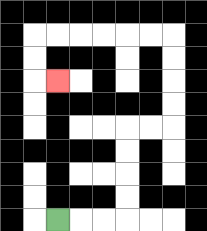{'start': '[2, 9]', 'end': '[2, 3]', 'path_directions': 'R,R,R,U,U,U,U,R,R,U,U,U,U,L,L,L,L,L,L,D,D,R', 'path_coordinates': '[[2, 9], [3, 9], [4, 9], [5, 9], [5, 8], [5, 7], [5, 6], [5, 5], [6, 5], [7, 5], [7, 4], [7, 3], [7, 2], [7, 1], [6, 1], [5, 1], [4, 1], [3, 1], [2, 1], [1, 1], [1, 2], [1, 3], [2, 3]]'}